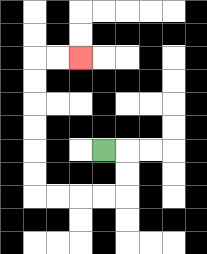{'start': '[4, 6]', 'end': '[3, 2]', 'path_directions': 'R,D,D,L,L,L,L,U,U,U,U,U,U,R,R', 'path_coordinates': '[[4, 6], [5, 6], [5, 7], [5, 8], [4, 8], [3, 8], [2, 8], [1, 8], [1, 7], [1, 6], [1, 5], [1, 4], [1, 3], [1, 2], [2, 2], [3, 2]]'}